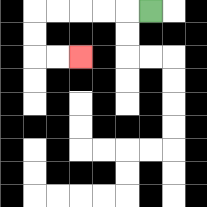{'start': '[6, 0]', 'end': '[3, 2]', 'path_directions': 'L,L,L,L,L,D,D,R,R', 'path_coordinates': '[[6, 0], [5, 0], [4, 0], [3, 0], [2, 0], [1, 0], [1, 1], [1, 2], [2, 2], [3, 2]]'}